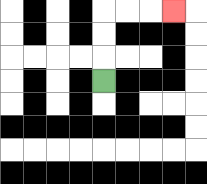{'start': '[4, 3]', 'end': '[7, 0]', 'path_directions': 'U,U,U,R,R,R', 'path_coordinates': '[[4, 3], [4, 2], [4, 1], [4, 0], [5, 0], [6, 0], [7, 0]]'}